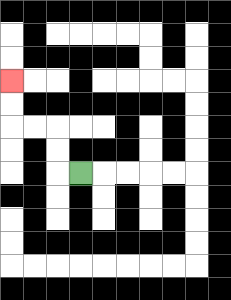{'start': '[3, 7]', 'end': '[0, 3]', 'path_directions': 'L,U,U,L,L,U,U', 'path_coordinates': '[[3, 7], [2, 7], [2, 6], [2, 5], [1, 5], [0, 5], [0, 4], [0, 3]]'}